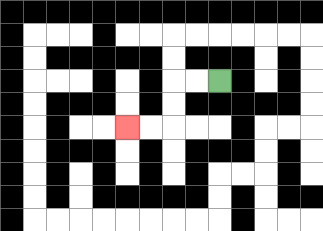{'start': '[9, 3]', 'end': '[5, 5]', 'path_directions': 'L,L,D,D,L,L', 'path_coordinates': '[[9, 3], [8, 3], [7, 3], [7, 4], [7, 5], [6, 5], [5, 5]]'}